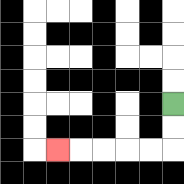{'start': '[7, 4]', 'end': '[2, 6]', 'path_directions': 'D,D,L,L,L,L,L', 'path_coordinates': '[[7, 4], [7, 5], [7, 6], [6, 6], [5, 6], [4, 6], [3, 6], [2, 6]]'}